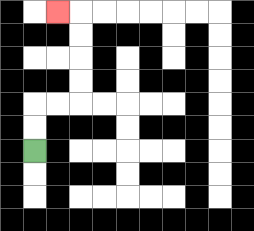{'start': '[1, 6]', 'end': '[2, 0]', 'path_directions': 'U,U,R,R,U,U,U,U,L', 'path_coordinates': '[[1, 6], [1, 5], [1, 4], [2, 4], [3, 4], [3, 3], [3, 2], [3, 1], [3, 0], [2, 0]]'}